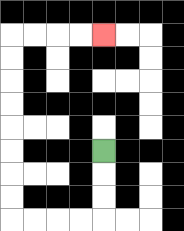{'start': '[4, 6]', 'end': '[4, 1]', 'path_directions': 'D,D,D,L,L,L,L,U,U,U,U,U,U,U,U,R,R,R,R', 'path_coordinates': '[[4, 6], [4, 7], [4, 8], [4, 9], [3, 9], [2, 9], [1, 9], [0, 9], [0, 8], [0, 7], [0, 6], [0, 5], [0, 4], [0, 3], [0, 2], [0, 1], [1, 1], [2, 1], [3, 1], [4, 1]]'}